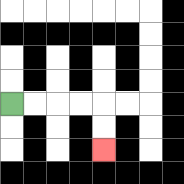{'start': '[0, 4]', 'end': '[4, 6]', 'path_directions': 'R,R,R,R,D,D', 'path_coordinates': '[[0, 4], [1, 4], [2, 4], [3, 4], [4, 4], [4, 5], [4, 6]]'}